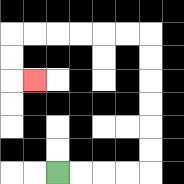{'start': '[2, 7]', 'end': '[1, 3]', 'path_directions': 'R,R,R,R,U,U,U,U,U,U,L,L,L,L,L,L,D,D,R', 'path_coordinates': '[[2, 7], [3, 7], [4, 7], [5, 7], [6, 7], [6, 6], [6, 5], [6, 4], [6, 3], [6, 2], [6, 1], [5, 1], [4, 1], [3, 1], [2, 1], [1, 1], [0, 1], [0, 2], [0, 3], [1, 3]]'}